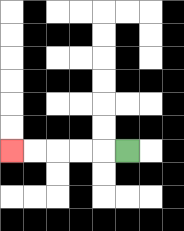{'start': '[5, 6]', 'end': '[0, 6]', 'path_directions': 'L,L,L,L,L', 'path_coordinates': '[[5, 6], [4, 6], [3, 6], [2, 6], [1, 6], [0, 6]]'}